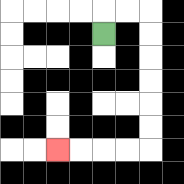{'start': '[4, 1]', 'end': '[2, 6]', 'path_directions': 'U,R,R,D,D,D,D,D,D,L,L,L,L', 'path_coordinates': '[[4, 1], [4, 0], [5, 0], [6, 0], [6, 1], [6, 2], [6, 3], [6, 4], [6, 5], [6, 6], [5, 6], [4, 6], [3, 6], [2, 6]]'}